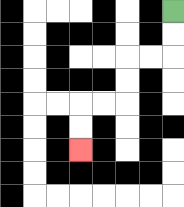{'start': '[7, 0]', 'end': '[3, 6]', 'path_directions': 'D,D,L,L,D,D,L,L,D,D', 'path_coordinates': '[[7, 0], [7, 1], [7, 2], [6, 2], [5, 2], [5, 3], [5, 4], [4, 4], [3, 4], [3, 5], [3, 6]]'}